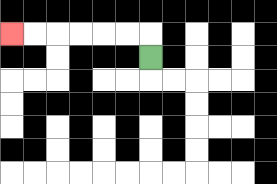{'start': '[6, 2]', 'end': '[0, 1]', 'path_directions': 'U,L,L,L,L,L,L', 'path_coordinates': '[[6, 2], [6, 1], [5, 1], [4, 1], [3, 1], [2, 1], [1, 1], [0, 1]]'}